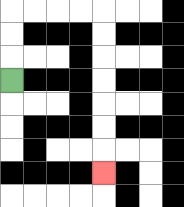{'start': '[0, 3]', 'end': '[4, 7]', 'path_directions': 'U,U,U,R,R,R,R,D,D,D,D,D,D,D', 'path_coordinates': '[[0, 3], [0, 2], [0, 1], [0, 0], [1, 0], [2, 0], [3, 0], [4, 0], [4, 1], [4, 2], [4, 3], [4, 4], [4, 5], [4, 6], [4, 7]]'}